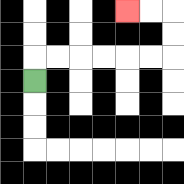{'start': '[1, 3]', 'end': '[5, 0]', 'path_directions': 'U,R,R,R,R,R,R,U,U,L,L', 'path_coordinates': '[[1, 3], [1, 2], [2, 2], [3, 2], [4, 2], [5, 2], [6, 2], [7, 2], [7, 1], [7, 0], [6, 0], [5, 0]]'}